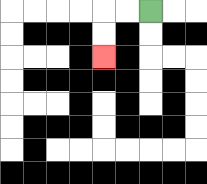{'start': '[6, 0]', 'end': '[4, 2]', 'path_directions': 'L,L,D,D', 'path_coordinates': '[[6, 0], [5, 0], [4, 0], [4, 1], [4, 2]]'}